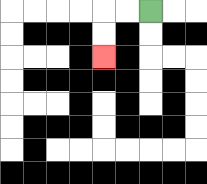{'start': '[6, 0]', 'end': '[4, 2]', 'path_directions': 'L,L,D,D', 'path_coordinates': '[[6, 0], [5, 0], [4, 0], [4, 1], [4, 2]]'}